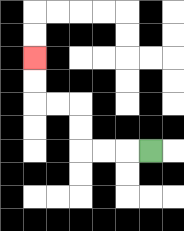{'start': '[6, 6]', 'end': '[1, 2]', 'path_directions': 'L,L,L,U,U,L,L,U,U', 'path_coordinates': '[[6, 6], [5, 6], [4, 6], [3, 6], [3, 5], [3, 4], [2, 4], [1, 4], [1, 3], [1, 2]]'}